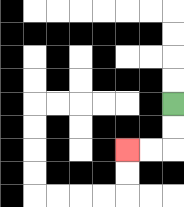{'start': '[7, 4]', 'end': '[5, 6]', 'path_directions': 'D,D,L,L', 'path_coordinates': '[[7, 4], [7, 5], [7, 6], [6, 6], [5, 6]]'}